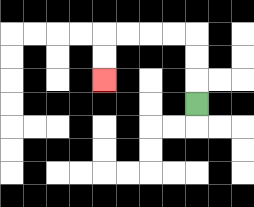{'start': '[8, 4]', 'end': '[4, 3]', 'path_directions': 'U,U,U,L,L,L,L,D,D', 'path_coordinates': '[[8, 4], [8, 3], [8, 2], [8, 1], [7, 1], [6, 1], [5, 1], [4, 1], [4, 2], [4, 3]]'}